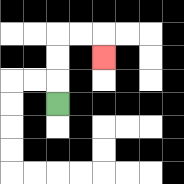{'start': '[2, 4]', 'end': '[4, 2]', 'path_directions': 'U,U,U,R,R,D', 'path_coordinates': '[[2, 4], [2, 3], [2, 2], [2, 1], [3, 1], [4, 1], [4, 2]]'}